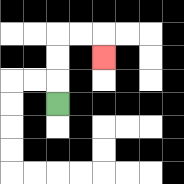{'start': '[2, 4]', 'end': '[4, 2]', 'path_directions': 'U,U,U,R,R,D', 'path_coordinates': '[[2, 4], [2, 3], [2, 2], [2, 1], [3, 1], [4, 1], [4, 2]]'}